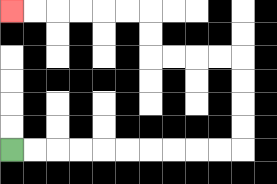{'start': '[0, 6]', 'end': '[0, 0]', 'path_directions': 'R,R,R,R,R,R,R,R,R,R,U,U,U,U,L,L,L,L,U,U,L,L,L,L,L,L', 'path_coordinates': '[[0, 6], [1, 6], [2, 6], [3, 6], [4, 6], [5, 6], [6, 6], [7, 6], [8, 6], [9, 6], [10, 6], [10, 5], [10, 4], [10, 3], [10, 2], [9, 2], [8, 2], [7, 2], [6, 2], [6, 1], [6, 0], [5, 0], [4, 0], [3, 0], [2, 0], [1, 0], [0, 0]]'}